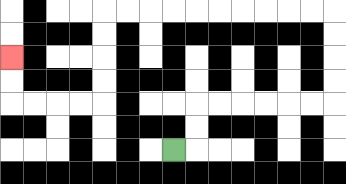{'start': '[7, 6]', 'end': '[0, 2]', 'path_directions': 'R,U,U,R,R,R,R,R,R,U,U,U,U,L,L,L,L,L,L,L,L,L,L,D,D,D,D,L,L,L,L,U,U', 'path_coordinates': '[[7, 6], [8, 6], [8, 5], [8, 4], [9, 4], [10, 4], [11, 4], [12, 4], [13, 4], [14, 4], [14, 3], [14, 2], [14, 1], [14, 0], [13, 0], [12, 0], [11, 0], [10, 0], [9, 0], [8, 0], [7, 0], [6, 0], [5, 0], [4, 0], [4, 1], [4, 2], [4, 3], [4, 4], [3, 4], [2, 4], [1, 4], [0, 4], [0, 3], [0, 2]]'}